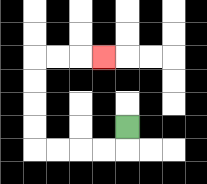{'start': '[5, 5]', 'end': '[4, 2]', 'path_directions': 'D,L,L,L,L,U,U,U,U,R,R,R', 'path_coordinates': '[[5, 5], [5, 6], [4, 6], [3, 6], [2, 6], [1, 6], [1, 5], [1, 4], [1, 3], [1, 2], [2, 2], [3, 2], [4, 2]]'}